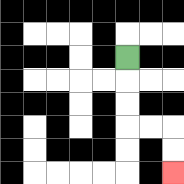{'start': '[5, 2]', 'end': '[7, 7]', 'path_directions': 'D,D,D,R,R,D,D', 'path_coordinates': '[[5, 2], [5, 3], [5, 4], [5, 5], [6, 5], [7, 5], [7, 6], [7, 7]]'}